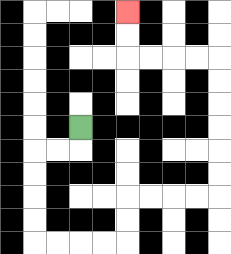{'start': '[3, 5]', 'end': '[5, 0]', 'path_directions': 'D,L,L,D,D,D,D,R,R,R,R,U,U,R,R,R,R,U,U,U,U,U,U,L,L,L,L,U,U', 'path_coordinates': '[[3, 5], [3, 6], [2, 6], [1, 6], [1, 7], [1, 8], [1, 9], [1, 10], [2, 10], [3, 10], [4, 10], [5, 10], [5, 9], [5, 8], [6, 8], [7, 8], [8, 8], [9, 8], [9, 7], [9, 6], [9, 5], [9, 4], [9, 3], [9, 2], [8, 2], [7, 2], [6, 2], [5, 2], [5, 1], [5, 0]]'}